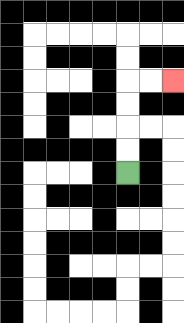{'start': '[5, 7]', 'end': '[7, 3]', 'path_directions': 'U,U,U,U,R,R', 'path_coordinates': '[[5, 7], [5, 6], [5, 5], [5, 4], [5, 3], [6, 3], [7, 3]]'}